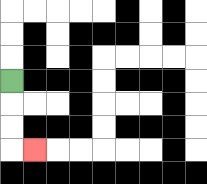{'start': '[0, 3]', 'end': '[1, 6]', 'path_directions': 'D,D,D,R', 'path_coordinates': '[[0, 3], [0, 4], [0, 5], [0, 6], [1, 6]]'}